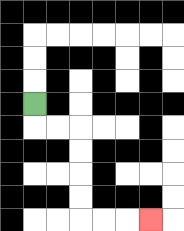{'start': '[1, 4]', 'end': '[6, 9]', 'path_directions': 'D,R,R,D,D,D,D,R,R,R', 'path_coordinates': '[[1, 4], [1, 5], [2, 5], [3, 5], [3, 6], [3, 7], [3, 8], [3, 9], [4, 9], [5, 9], [6, 9]]'}